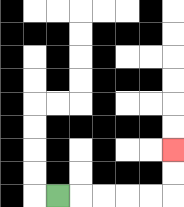{'start': '[2, 8]', 'end': '[7, 6]', 'path_directions': 'R,R,R,R,R,U,U', 'path_coordinates': '[[2, 8], [3, 8], [4, 8], [5, 8], [6, 8], [7, 8], [7, 7], [7, 6]]'}